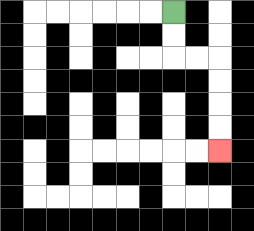{'start': '[7, 0]', 'end': '[9, 6]', 'path_directions': 'D,D,R,R,D,D,D,D', 'path_coordinates': '[[7, 0], [7, 1], [7, 2], [8, 2], [9, 2], [9, 3], [9, 4], [9, 5], [9, 6]]'}